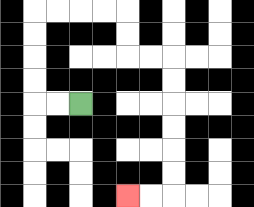{'start': '[3, 4]', 'end': '[5, 8]', 'path_directions': 'L,L,U,U,U,U,R,R,R,R,D,D,R,R,D,D,D,D,D,D,L,L', 'path_coordinates': '[[3, 4], [2, 4], [1, 4], [1, 3], [1, 2], [1, 1], [1, 0], [2, 0], [3, 0], [4, 0], [5, 0], [5, 1], [5, 2], [6, 2], [7, 2], [7, 3], [7, 4], [7, 5], [7, 6], [7, 7], [7, 8], [6, 8], [5, 8]]'}